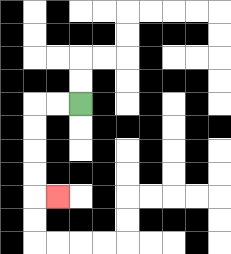{'start': '[3, 4]', 'end': '[2, 8]', 'path_directions': 'L,L,D,D,D,D,R', 'path_coordinates': '[[3, 4], [2, 4], [1, 4], [1, 5], [1, 6], [1, 7], [1, 8], [2, 8]]'}